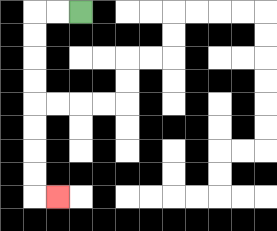{'start': '[3, 0]', 'end': '[2, 8]', 'path_directions': 'L,L,D,D,D,D,D,D,D,D,R', 'path_coordinates': '[[3, 0], [2, 0], [1, 0], [1, 1], [1, 2], [1, 3], [1, 4], [1, 5], [1, 6], [1, 7], [1, 8], [2, 8]]'}